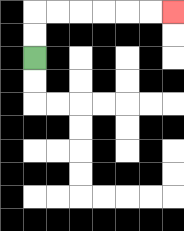{'start': '[1, 2]', 'end': '[7, 0]', 'path_directions': 'U,U,R,R,R,R,R,R', 'path_coordinates': '[[1, 2], [1, 1], [1, 0], [2, 0], [3, 0], [4, 0], [5, 0], [6, 0], [7, 0]]'}